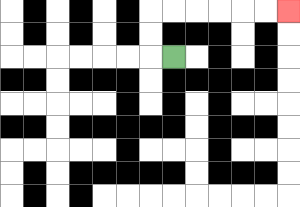{'start': '[7, 2]', 'end': '[12, 0]', 'path_directions': 'L,U,U,R,R,R,R,R,R', 'path_coordinates': '[[7, 2], [6, 2], [6, 1], [6, 0], [7, 0], [8, 0], [9, 0], [10, 0], [11, 0], [12, 0]]'}